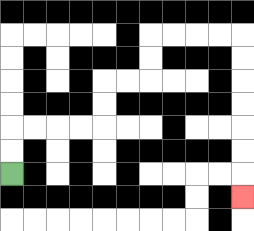{'start': '[0, 7]', 'end': '[10, 8]', 'path_directions': 'U,U,R,R,R,R,U,U,R,R,U,U,R,R,R,R,D,D,D,D,D,D,D', 'path_coordinates': '[[0, 7], [0, 6], [0, 5], [1, 5], [2, 5], [3, 5], [4, 5], [4, 4], [4, 3], [5, 3], [6, 3], [6, 2], [6, 1], [7, 1], [8, 1], [9, 1], [10, 1], [10, 2], [10, 3], [10, 4], [10, 5], [10, 6], [10, 7], [10, 8]]'}